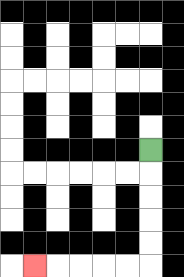{'start': '[6, 6]', 'end': '[1, 11]', 'path_directions': 'D,D,D,D,D,L,L,L,L,L', 'path_coordinates': '[[6, 6], [6, 7], [6, 8], [6, 9], [6, 10], [6, 11], [5, 11], [4, 11], [3, 11], [2, 11], [1, 11]]'}